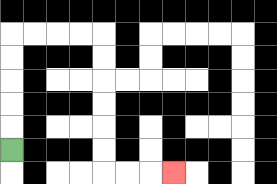{'start': '[0, 6]', 'end': '[7, 7]', 'path_directions': 'U,U,U,U,U,R,R,R,R,D,D,D,D,D,D,R,R,R', 'path_coordinates': '[[0, 6], [0, 5], [0, 4], [0, 3], [0, 2], [0, 1], [1, 1], [2, 1], [3, 1], [4, 1], [4, 2], [4, 3], [4, 4], [4, 5], [4, 6], [4, 7], [5, 7], [6, 7], [7, 7]]'}